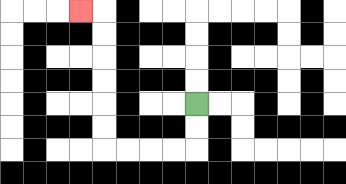{'start': '[8, 4]', 'end': '[3, 0]', 'path_directions': 'D,D,L,L,L,L,U,U,U,U,U,U,L', 'path_coordinates': '[[8, 4], [8, 5], [8, 6], [7, 6], [6, 6], [5, 6], [4, 6], [4, 5], [4, 4], [4, 3], [4, 2], [4, 1], [4, 0], [3, 0]]'}